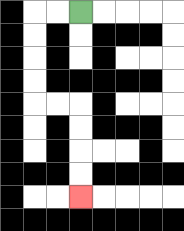{'start': '[3, 0]', 'end': '[3, 8]', 'path_directions': 'L,L,D,D,D,D,R,R,D,D,D,D', 'path_coordinates': '[[3, 0], [2, 0], [1, 0], [1, 1], [1, 2], [1, 3], [1, 4], [2, 4], [3, 4], [3, 5], [3, 6], [3, 7], [3, 8]]'}